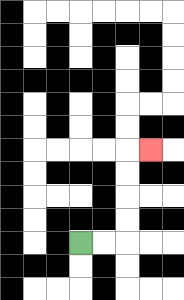{'start': '[3, 10]', 'end': '[6, 6]', 'path_directions': 'R,R,U,U,U,U,R', 'path_coordinates': '[[3, 10], [4, 10], [5, 10], [5, 9], [5, 8], [5, 7], [5, 6], [6, 6]]'}